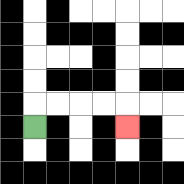{'start': '[1, 5]', 'end': '[5, 5]', 'path_directions': 'U,R,R,R,R,D', 'path_coordinates': '[[1, 5], [1, 4], [2, 4], [3, 4], [4, 4], [5, 4], [5, 5]]'}